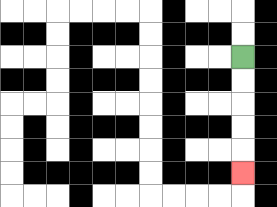{'start': '[10, 2]', 'end': '[10, 7]', 'path_directions': 'D,D,D,D,D', 'path_coordinates': '[[10, 2], [10, 3], [10, 4], [10, 5], [10, 6], [10, 7]]'}